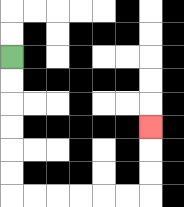{'start': '[0, 2]', 'end': '[6, 5]', 'path_directions': 'D,D,D,D,D,D,R,R,R,R,R,R,U,U,U', 'path_coordinates': '[[0, 2], [0, 3], [0, 4], [0, 5], [0, 6], [0, 7], [0, 8], [1, 8], [2, 8], [3, 8], [4, 8], [5, 8], [6, 8], [6, 7], [6, 6], [6, 5]]'}